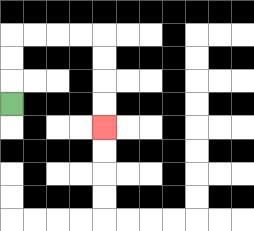{'start': '[0, 4]', 'end': '[4, 5]', 'path_directions': 'U,U,U,R,R,R,R,D,D,D,D', 'path_coordinates': '[[0, 4], [0, 3], [0, 2], [0, 1], [1, 1], [2, 1], [3, 1], [4, 1], [4, 2], [4, 3], [4, 4], [4, 5]]'}